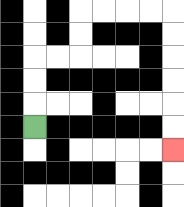{'start': '[1, 5]', 'end': '[7, 6]', 'path_directions': 'U,U,U,R,R,U,U,R,R,R,R,D,D,D,D,D,D', 'path_coordinates': '[[1, 5], [1, 4], [1, 3], [1, 2], [2, 2], [3, 2], [3, 1], [3, 0], [4, 0], [5, 0], [6, 0], [7, 0], [7, 1], [7, 2], [7, 3], [7, 4], [7, 5], [7, 6]]'}